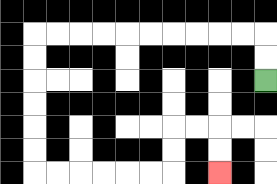{'start': '[11, 3]', 'end': '[9, 7]', 'path_directions': 'U,U,L,L,L,L,L,L,L,L,L,L,D,D,D,D,D,D,R,R,R,R,R,R,U,U,R,R,D,D', 'path_coordinates': '[[11, 3], [11, 2], [11, 1], [10, 1], [9, 1], [8, 1], [7, 1], [6, 1], [5, 1], [4, 1], [3, 1], [2, 1], [1, 1], [1, 2], [1, 3], [1, 4], [1, 5], [1, 6], [1, 7], [2, 7], [3, 7], [4, 7], [5, 7], [6, 7], [7, 7], [7, 6], [7, 5], [8, 5], [9, 5], [9, 6], [9, 7]]'}